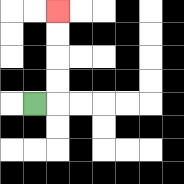{'start': '[1, 4]', 'end': '[2, 0]', 'path_directions': 'R,U,U,U,U', 'path_coordinates': '[[1, 4], [2, 4], [2, 3], [2, 2], [2, 1], [2, 0]]'}